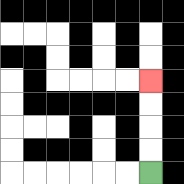{'start': '[6, 7]', 'end': '[6, 3]', 'path_directions': 'U,U,U,U', 'path_coordinates': '[[6, 7], [6, 6], [6, 5], [6, 4], [6, 3]]'}